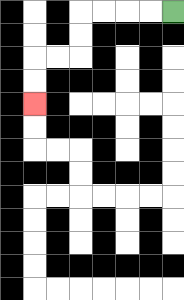{'start': '[7, 0]', 'end': '[1, 4]', 'path_directions': 'L,L,L,L,D,D,L,L,D,D', 'path_coordinates': '[[7, 0], [6, 0], [5, 0], [4, 0], [3, 0], [3, 1], [3, 2], [2, 2], [1, 2], [1, 3], [1, 4]]'}